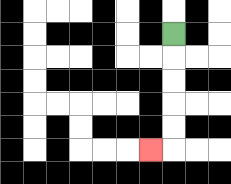{'start': '[7, 1]', 'end': '[6, 6]', 'path_directions': 'D,D,D,D,D,L', 'path_coordinates': '[[7, 1], [7, 2], [7, 3], [7, 4], [7, 5], [7, 6], [6, 6]]'}